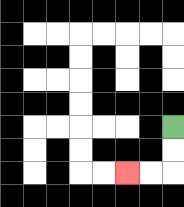{'start': '[7, 5]', 'end': '[5, 7]', 'path_directions': 'D,D,L,L', 'path_coordinates': '[[7, 5], [7, 6], [7, 7], [6, 7], [5, 7]]'}